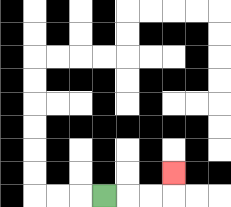{'start': '[4, 8]', 'end': '[7, 7]', 'path_directions': 'R,R,R,U', 'path_coordinates': '[[4, 8], [5, 8], [6, 8], [7, 8], [7, 7]]'}